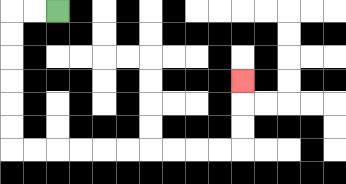{'start': '[2, 0]', 'end': '[10, 3]', 'path_directions': 'L,L,D,D,D,D,D,D,R,R,R,R,R,R,R,R,R,R,U,U,U', 'path_coordinates': '[[2, 0], [1, 0], [0, 0], [0, 1], [0, 2], [0, 3], [0, 4], [0, 5], [0, 6], [1, 6], [2, 6], [3, 6], [4, 6], [5, 6], [6, 6], [7, 6], [8, 6], [9, 6], [10, 6], [10, 5], [10, 4], [10, 3]]'}